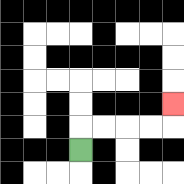{'start': '[3, 6]', 'end': '[7, 4]', 'path_directions': 'U,R,R,R,R,U', 'path_coordinates': '[[3, 6], [3, 5], [4, 5], [5, 5], [6, 5], [7, 5], [7, 4]]'}